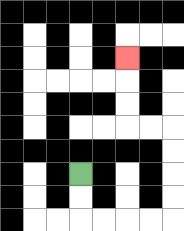{'start': '[3, 7]', 'end': '[5, 2]', 'path_directions': 'D,D,R,R,R,R,U,U,U,U,L,L,U,U,U', 'path_coordinates': '[[3, 7], [3, 8], [3, 9], [4, 9], [5, 9], [6, 9], [7, 9], [7, 8], [7, 7], [7, 6], [7, 5], [6, 5], [5, 5], [5, 4], [5, 3], [5, 2]]'}